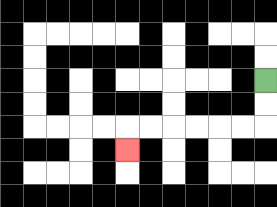{'start': '[11, 3]', 'end': '[5, 6]', 'path_directions': 'D,D,L,L,L,L,L,L,D', 'path_coordinates': '[[11, 3], [11, 4], [11, 5], [10, 5], [9, 5], [8, 5], [7, 5], [6, 5], [5, 5], [5, 6]]'}